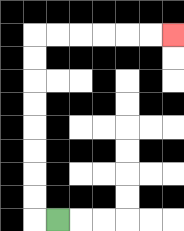{'start': '[2, 9]', 'end': '[7, 1]', 'path_directions': 'L,U,U,U,U,U,U,U,U,R,R,R,R,R,R', 'path_coordinates': '[[2, 9], [1, 9], [1, 8], [1, 7], [1, 6], [1, 5], [1, 4], [1, 3], [1, 2], [1, 1], [2, 1], [3, 1], [4, 1], [5, 1], [6, 1], [7, 1]]'}